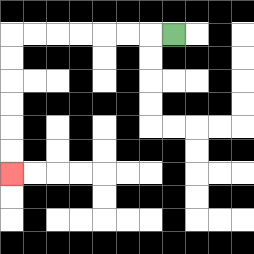{'start': '[7, 1]', 'end': '[0, 7]', 'path_directions': 'L,L,L,L,L,L,L,D,D,D,D,D,D', 'path_coordinates': '[[7, 1], [6, 1], [5, 1], [4, 1], [3, 1], [2, 1], [1, 1], [0, 1], [0, 2], [0, 3], [0, 4], [0, 5], [0, 6], [0, 7]]'}